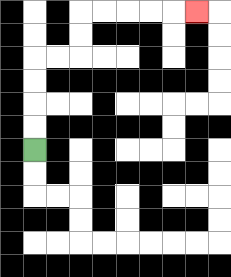{'start': '[1, 6]', 'end': '[8, 0]', 'path_directions': 'U,U,U,U,R,R,U,U,R,R,R,R,R', 'path_coordinates': '[[1, 6], [1, 5], [1, 4], [1, 3], [1, 2], [2, 2], [3, 2], [3, 1], [3, 0], [4, 0], [5, 0], [6, 0], [7, 0], [8, 0]]'}